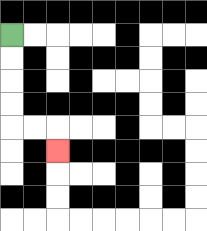{'start': '[0, 1]', 'end': '[2, 6]', 'path_directions': 'D,D,D,D,R,R,D', 'path_coordinates': '[[0, 1], [0, 2], [0, 3], [0, 4], [0, 5], [1, 5], [2, 5], [2, 6]]'}